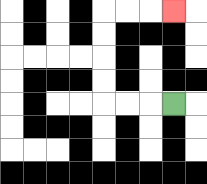{'start': '[7, 4]', 'end': '[7, 0]', 'path_directions': 'L,L,L,U,U,U,U,R,R,R', 'path_coordinates': '[[7, 4], [6, 4], [5, 4], [4, 4], [4, 3], [4, 2], [4, 1], [4, 0], [5, 0], [6, 0], [7, 0]]'}